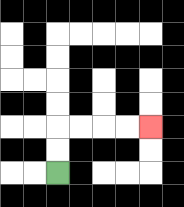{'start': '[2, 7]', 'end': '[6, 5]', 'path_directions': 'U,U,R,R,R,R', 'path_coordinates': '[[2, 7], [2, 6], [2, 5], [3, 5], [4, 5], [5, 5], [6, 5]]'}